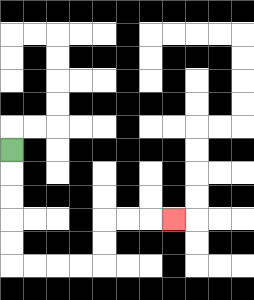{'start': '[0, 6]', 'end': '[7, 9]', 'path_directions': 'D,D,D,D,D,R,R,R,R,U,U,R,R,R', 'path_coordinates': '[[0, 6], [0, 7], [0, 8], [0, 9], [0, 10], [0, 11], [1, 11], [2, 11], [3, 11], [4, 11], [4, 10], [4, 9], [5, 9], [6, 9], [7, 9]]'}